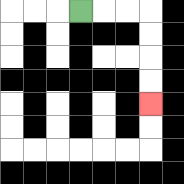{'start': '[3, 0]', 'end': '[6, 4]', 'path_directions': 'R,R,R,D,D,D,D', 'path_coordinates': '[[3, 0], [4, 0], [5, 0], [6, 0], [6, 1], [6, 2], [6, 3], [6, 4]]'}